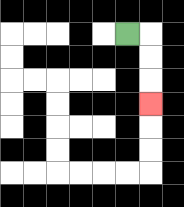{'start': '[5, 1]', 'end': '[6, 4]', 'path_directions': 'R,D,D,D', 'path_coordinates': '[[5, 1], [6, 1], [6, 2], [6, 3], [6, 4]]'}